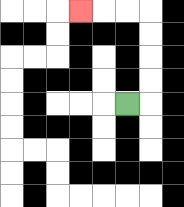{'start': '[5, 4]', 'end': '[3, 0]', 'path_directions': 'R,U,U,U,U,L,L,L', 'path_coordinates': '[[5, 4], [6, 4], [6, 3], [6, 2], [6, 1], [6, 0], [5, 0], [4, 0], [3, 0]]'}